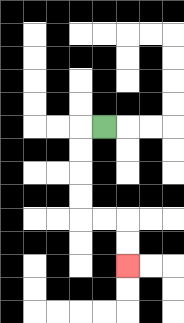{'start': '[4, 5]', 'end': '[5, 11]', 'path_directions': 'L,D,D,D,D,R,R,D,D', 'path_coordinates': '[[4, 5], [3, 5], [3, 6], [3, 7], [3, 8], [3, 9], [4, 9], [5, 9], [5, 10], [5, 11]]'}